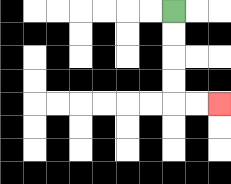{'start': '[7, 0]', 'end': '[9, 4]', 'path_directions': 'D,D,D,D,R,R', 'path_coordinates': '[[7, 0], [7, 1], [7, 2], [7, 3], [7, 4], [8, 4], [9, 4]]'}